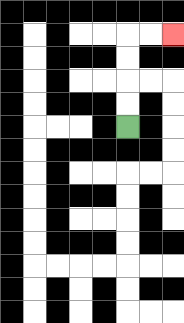{'start': '[5, 5]', 'end': '[7, 1]', 'path_directions': 'U,U,U,U,R,R', 'path_coordinates': '[[5, 5], [5, 4], [5, 3], [5, 2], [5, 1], [6, 1], [7, 1]]'}